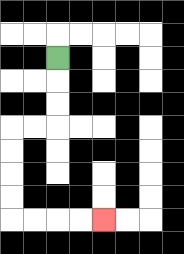{'start': '[2, 2]', 'end': '[4, 9]', 'path_directions': 'D,D,D,L,L,D,D,D,D,R,R,R,R', 'path_coordinates': '[[2, 2], [2, 3], [2, 4], [2, 5], [1, 5], [0, 5], [0, 6], [0, 7], [0, 8], [0, 9], [1, 9], [2, 9], [3, 9], [4, 9]]'}